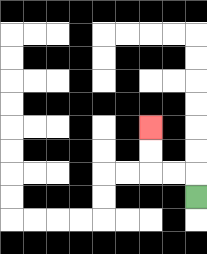{'start': '[8, 8]', 'end': '[6, 5]', 'path_directions': 'U,L,L,U,U', 'path_coordinates': '[[8, 8], [8, 7], [7, 7], [6, 7], [6, 6], [6, 5]]'}